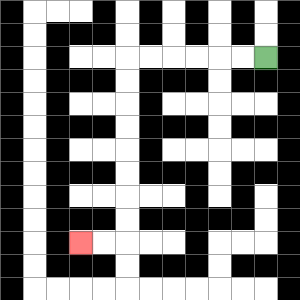{'start': '[11, 2]', 'end': '[3, 10]', 'path_directions': 'L,L,L,L,L,L,D,D,D,D,D,D,D,D,L,L', 'path_coordinates': '[[11, 2], [10, 2], [9, 2], [8, 2], [7, 2], [6, 2], [5, 2], [5, 3], [5, 4], [5, 5], [5, 6], [5, 7], [5, 8], [5, 9], [5, 10], [4, 10], [3, 10]]'}